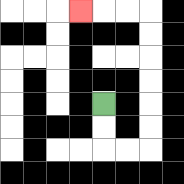{'start': '[4, 4]', 'end': '[3, 0]', 'path_directions': 'D,D,R,R,U,U,U,U,U,U,L,L,L', 'path_coordinates': '[[4, 4], [4, 5], [4, 6], [5, 6], [6, 6], [6, 5], [6, 4], [6, 3], [6, 2], [6, 1], [6, 0], [5, 0], [4, 0], [3, 0]]'}